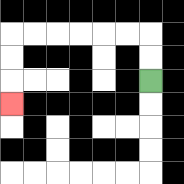{'start': '[6, 3]', 'end': '[0, 4]', 'path_directions': 'U,U,L,L,L,L,L,L,D,D,D', 'path_coordinates': '[[6, 3], [6, 2], [6, 1], [5, 1], [4, 1], [3, 1], [2, 1], [1, 1], [0, 1], [0, 2], [0, 3], [0, 4]]'}